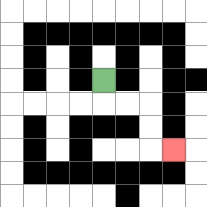{'start': '[4, 3]', 'end': '[7, 6]', 'path_directions': 'D,R,R,D,D,R', 'path_coordinates': '[[4, 3], [4, 4], [5, 4], [6, 4], [6, 5], [6, 6], [7, 6]]'}